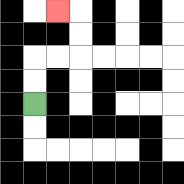{'start': '[1, 4]', 'end': '[2, 0]', 'path_directions': 'U,U,R,R,U,U,L', 'path_coordinates': '[[1, 4], [1, 3], [1, 2], [2, 2], [3, 2], [3, 1], [3, 0], [2, 0]]'}